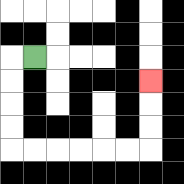{'start': '[1, 2]', 'end': '[6, 3]', 'path_directions': 'L,D,D,D,D,R,R,R,R,R,R,U,U,U', 'path_coordinates': '[[1, 2], [0, 2], [0, 3], [0, 4], [0, 5], [0, 6], [1, 6], [2, 6], [3, 6], [4, 6], [5, 6], [6, 6], [6, 5], [6, 4], [6, 3]]'}